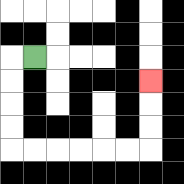{'start': '[1, 2]', 'end': '[6, 3]', 'path_directions': 'L,D,D,D,D,R,R,R,R,R,R,U,U,U', 'path_coordinates': '[[1, 2], [0, 2], [0, 3], [0, 4], [0, 5], [0, 6], [1, 6], [2, 6], [3, 6], [4, 6], [5, 6], [6, 6], [6, 5], [6, 4], [6, 3]]'}